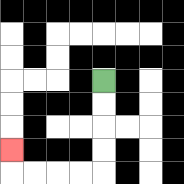{'start': '[4, 3]', 'end': '[0, 6]', 'path_directions': 'D,D,D,D,L,L,L,L,U', 'path_coordinates': '[[4, 3], [4, 4], [4, 5], [4, 6], [4, 7], [3, 7], [2, 7], [1, 7], [0, 7], [0, 6]]'}